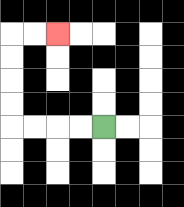{'start': '[4, 5]', 'end': '[2, 1]', 'path_directions': 'L,L,L,L,U,U,U,U,R,R', 'path_coordinates': '[[4, 5], [3, 5], [2, 5], [1, 5], [0, 5], [0, 4], [0, 3], [0, 2], [0, 1], [1, 1], [2, 1]]'}